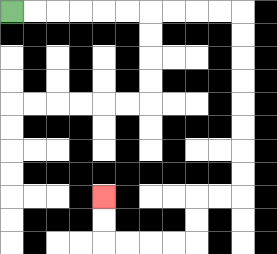{'start': '[0, 0]', 'end': '[4, 8]', 'path_directions': 'R,R,R,R,R,R,R,R,R,R,D,D,D,D,D,D,D,D,L,L,D,D,L,L,L,L,U,U', 'path_coordinates': '[[0, 0], [1, 0], [2, 0], [3, 0], [4, 0], [5, 0], [6, 0], [7, 0], [8, 0], [9, 0], [10, 0], [10, 1], [10, 2], [10, 3], [10, 4], [10, 5], [10, 6], [10, 7], [10, 8], [9, 8], [8, 8], [8, 9], [8, 10], [7, 10], [6, 10], [5, 10], [4, 10], [4, 9], [4, 8]]'}